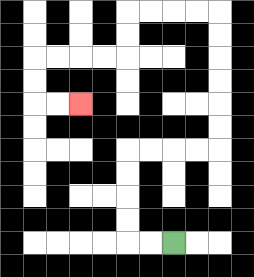{'start': '[7, 10]', 'end': '[3, 4]', 'path_directions': 'L,L,U,U,U,U,R,R,R,R,U,U,U,U,U,U,L,L,L,L,D,D,L,L,L,L,D,D,R,R', 'path_coordinates': '[[7, 10], [6, 10], [5, 10], [5, 9], [5, 8], [5, 7], [5, 6], [6, 6], [7, 6], [8, 6], [9, 6], [9, 5], [9, 4], [9, 3], [9, 2], [9, 1], [9, 0], [8, 0], [7, 0], [6, 0], [5, 0], [5, 1], [5, 2], [4, 2], [3, 2], [2, 2], [1, 2], [1, 3], [1, 4], [2, 4], [3, 4]]'}